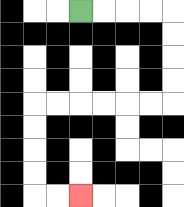{'start': '[3, 0]', 'end': '[3, 8]', 'path_directions': 'R,R,R,R,D,D,D,D,L,L,L,L,L,L,D,D,D,D,R,R', 'path_coordinates': '[[3, 0], [4, 0], [5, 0], [6, 0], [7, 0], [7, 1], [7, 2], [7, 3], [7, 4], [6, 4], [5, 4], [4, 4], [3, 4], [2, 4], [1, 4], [1, 5], [1, 6], [1, 7], [1, 8], [2, 8], [3, 8]]'}